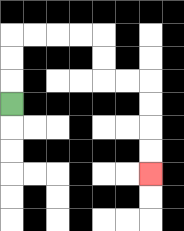{'start': '[0, 4]', 'end': '[6, 7]', 'path_directions': 'U,U,U,R,R,R,R,D,D,R,R,D,D,D,D', 'path_coordinates': '[[0, 4], [0, 3], [0, 2], [0, 1], [1, 1], [2, 1], [3, 1], [4, 1], [4, 2], [4, 3], [5, 3], [6, 3], [6, 4], [6, 5], [6, 6], [6, 7]]'}